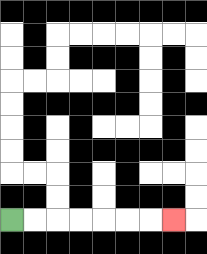{'start': '[0, 9]', 'end': '[7, 9]', 'path_directions': 'R,R,R,R,R,R,R', 'path_coordinates': '[[0, 9], [1, 9], [2, 9], [3, 9], [4, 9], [5, 9], [6, 9], [7, 9]]'}